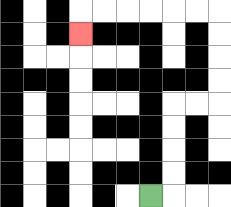{'start': '[6, 8]', 'end': '[3, 1]', 'path_directions': 'R,U,U,U,U,R,R,U,U,U,U,L,L,L,L,L,L,D', 'path_coordinates': '[[6, 8], [7, 8], [7, 7], [7, 6], [7, 5], [7, 4], [8, 4], [9, 4], [9, 3], [9, 2], [9, 1], [9, 0], [8, 0], [7, 0], [6, 0], [5, 0], [4, 0], [3, 0], [3, 1]]'}